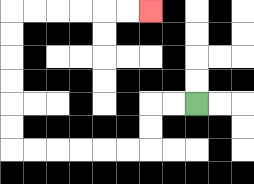{'start': '[8, 4]', 'end': '[6, 0]', 'path_directions': 'L,L,D,D,L,L,L,L,L,L,U,U,U,U,U,U,R,R,R,R,R,R', 'path_coordinates': '[[8, 4], [7, 4], [6, 4], [6, 5], [6, 6], [5, 6], [4, 6], [3, 6], [2, 6], [1, 6], [0, 6], [0, 5], [0, 4], [0, 3], [0, 2], [0, 1], [0, 0], [1, 0], [2, 0], [3, 0], [4, 0], [5, 0], [6, 0]]'}